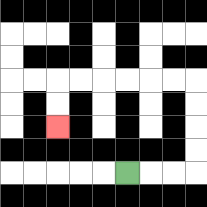{'start': '[5, 7]', 'end': '[2, 5]', 'path_directions': 'R,R,R,U,U,U,U,L,L,L,L,L,L,D,D', 'path_coordinates': '[[5, 7], [6, 7], [7, 7], [8, 7], [8, 6], [8, 5], [8, 4], [8, 3], [7, 3], [6, 3], [5, 3], [4, 3], [3, 3], [2, 3], [2, 4], [2, 5]]'}